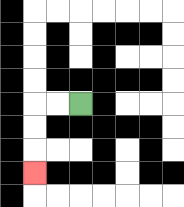{'start': '[3, 4]', 'end': '[1, 7]', 'path_directions': 'L,L,D,D,D', 'path_coordinates': '[[3, 4], [2, 4], [1, 4], [1, 5], [1, 6], [1, 7]]'}